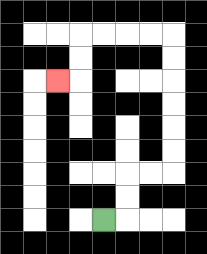{'start': '[4, 9]', 'end': '[2, 3]', 'path_directions': 'R,U,U,R,R,U,U,U,U,U,U,L,L,L,L,D,D,L', 'path_coordinates': '[[4, 9], [5, 9], [5, 8], [5, 7], [6, 7], [7, 7], [7, 6], [7, 5], [7, 4], [7, 3], [7, 2], [7, 1], [6, 1], [5, 1], [4, 1], [3, 1], [3, 2], [3, 3], [2, 3]]'}